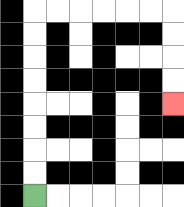{'start': '[1, 8]', 'end': '[7, 4]', 'path_directions': 'U,U,U,U,U,U,U,U,R,R,R,R,R,R,D,D,D,D', 'path_coordinates': '[[1, 8], [1, 7], [1, 6], [1, 5], [1, 4], [1, 3], [1, 2], [1, 1], [1, 0], [2, 0], [3, 0], [4, 0], [5, 0], [6, 0], [7, 0], [7, 1], [7, 2], [7, 3], [7, 4]]'}